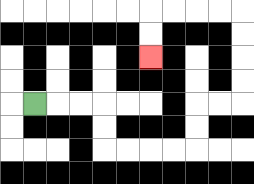{'start': '[1, 4]', 'end': '[6, 2]', 'path_directions': 'R,R,R,D,D,R,R,R,R,U,U,R,R,U,U,U,U,L,L,L,L,D,D', 'path_coordinates': '[[1, 4], [2, 4], [3, 4], [4, 4], [4, 5], [4, 6], [5, 6], [6, 6], [7, 6], [8, 6], [8, 5], [8, 4], [9, 4], [10, 4], [10, 3], [10, 2], [10, 1], [10, 0], [9, 0], [8, 0], [7, 0], [6, 0], [6, 1], [6, 2]]'}